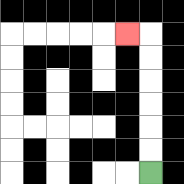{'start': '[6, 7]', 'end': '[5, 1]', 'path_directions': 'U,U,U,U,U,U,L', 'path_coordinates': '[[6, 7], [6, 6], [6, 5], [6, 4], [6, 3], [6, 2], [6, 1], [5, 1]]'}